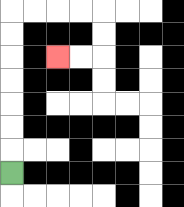{'start': '[0, 7]', 'end': '[2, 2]', 'path_directions': 'U,U,U,U,U,U,U,R,R,R,R,D,D,L,L', 'path_coordinates': '[[0, 7], [0, 6], [0, 5], [0, 4], [0, 3], [0, 2], [0, 1], [0, 0], [1, 0], [2, 0], [3, 0], [4, 0], [4, 1], [4, 2], [3, 2], [2, 2]]'}